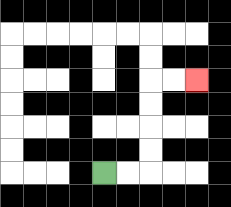{'start': '[4, 7]', 'end': '[8, 3]', 'path_directions': 'R,R,U,U,U,U,R,R', 'path_coordinates': '[[4, 7], [5, 7], [6, 7], [6, 6], [6, 5], [6, 4], [6, 3], [7, 3], [8, 3]]'}